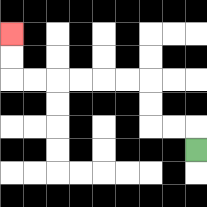{'start': '[8, 6]', 'end': '[0, 1]', 'path_directions': 'U,L,L,U,U,L,L,L,L,L,L,U,U', 'path_coordinates': '[[8, 6], [8, 5], [7, 5], [6, 5], [6, 4], [6, 3], [5, 3], [4, 3], [3, 3], [2, 3], [1, 3], [0, 3], [0, 2], [0, 1]]'}